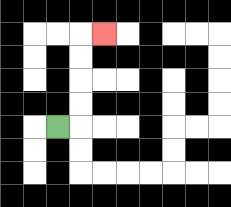{'start': '[2, 5]', 'end': '[4, 1]', 'path_directions': 'R,U,U,U,U,R', 'path_coordinates': '[[2, 5], [3, 5], [3, 4], [3, 3], [3, 2], [3, 1], [4, 1]]'}